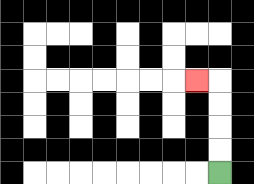{'start': '[9, 7]', 'end': '[8, 3]', 'path_directions': 'U,U,U,U,L', 'path_coordinates': '[[9, 7], [9, 6], [9, 5], [9, 4], [9, 3], [8, 3]]'}